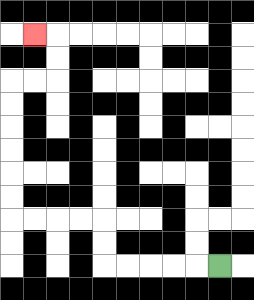{'start': '[9, 11]', 'end': '[1, 1]', 'path_directions': 'L,L,L,L,L,U,U,L,L,L,L,U,U,U,U,U,U,R,R,U,U,L', 'path_coordinates': '[[9, 11], [8, 11], [7, 11], [6, 11], [5, 11], [4, 11], [4, 10], [4, 9], [3, 9], [2, 9], [1, 9], [0, 9], [0, 8], [0, 7], [0, 6], [0, 5], [0, 4], [0, 3], [1, 3], [2, 3], [2, 2], [2, 1], [1, 1]]'}